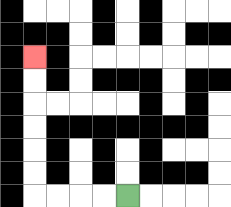{'start': '[5, 8]', 'end': '[1, 2]', 'path_directions': 'L,L,L,L,U,U,U,U,U,U', 'path_coordinates': '[[5, 8], [4, 8], [3, 8], [2, 8], [1, 8], [1, 7], [1, 6], [1, 5], [1, 4], [1, 3], [1, 2]]'}